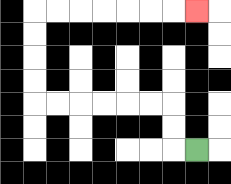{'start': '[8, 6]', 'end': '[8, 0]', 'path_directions': 'L,U,U,L,L,L,L,L,L,U,U,U,U,R,R,R,R,R,R,R', 'path_coordinates': '[[8, 6], [7, 6], [7, 5], [7, 4], [6, 4], [5, 4], [4, 4], [3, 4], [2, 4], [1, 4], [1, 3], [1, 2], [1, 1], [1, 0], [2, 0], [3, 0], [4, 0], [5, 0], [6, 0], [7, 0], [8, 0]]'}